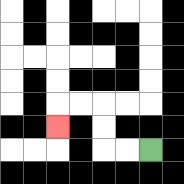{'start': '[6, 6]', 'end': '[2, 5]', 'path_directions': 'L,L,U,U,L,L,D', 'path_coordinates': '[[6, 6], [5, 6], [4, 6], [4, 5], [4, 4], [3, 4], [2, 4], [2, 5]]'}